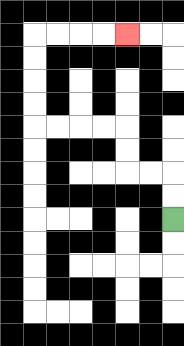{'start': '[7, 9]', 'end': '[5, 1]', 'path_directions': 'U,U,L,L,U,U,L,L,L,L,U,U,U,U,R,R,R,R', 'path_coordinates': '[[7, 9], [7, 8], [7, 7], [6, 7], [5, 7], [5, 6], [5, 5], [4, 5], [3, 5], [2, 5], [1, 5], [1, 4], [1, 3], [1, 2], [1, 1], [2, 1], [3, 1], [4, 1], [5, 1]]'}